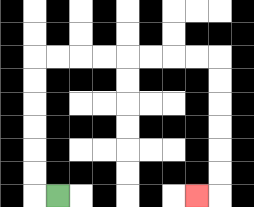{'start': '[2, 8]', 'end': '[8, 8]', 'path_directions': 'L,U,U,U,U,U,U,R,R,R,R,R,R,R,R,D,D,D,D,D,D,L', 'path_coordinates': '[[2, 8], [1, 8], [1, 7], [1, 6], [1, 5], [1, 4], [1, 3], [1, 2], [2, 2], [3, 2], [4, 2], [5, 2], [6, 2], [7, 2], [8, 2], [9, 2], [9, 3], [9, 4], [9, 5], [9, 6], [9, 7], [9, 8], [8, 8]]'}